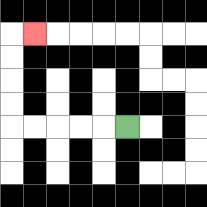{'start': '[5, 5]', 'end': '[1, 1]', 'path_directions': 'L,L,L,L,L,U,U,U,U,R', 'path_coordinates': '[[5, 5], [4, 5], [3, 5], [2, 5], [1, 5], [0, 5], [0, 4], [0, 3], [0, 2], [0, 1], [1, 1]]'}